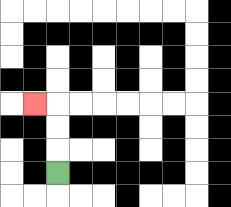{'start': '[2, 7]', 'end': '[1, 4]', 'path_directions': 'U,U,U,L', 'path_coordinates': '[[2, 7], [2, 6], [2, 5], [2, 4], [1, 4]]'}